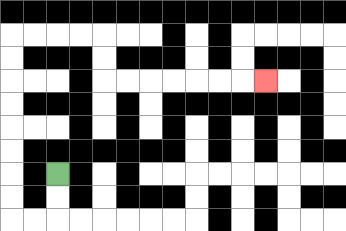{'start': '[2, 7]', 'end': '[11, 3]', 'path_directions': 'D,D,L,L,U,U,U,U,U,U,U,U,R,R,R,R,D,D,R,R,R,R,R,R,R', 'path_coordinates': '[[2, 7], [2, 8], [2, 9], [1, 9], [0, 9], [0, 8], [0, 7], [0, 6], [0, 5], [0, 4], [0, 3], [0, 2], [0, 1], [1, 1], [2, 1], [3, 1], [4, 1], [4, 2], [4, 3], [5, 3], [6, 3], [7, 3], [8, 3], [9, 3], [10, 3], [11, 3]]'}